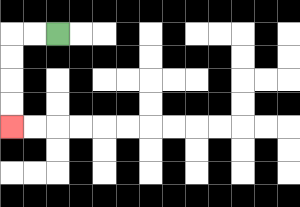{'start': '[2, 1]', 'end': '[0, 5]', 'path_directions': 'L,L,D,D,D,D', 'path_coordinates': '[[2, 1], [1, 1], [0, 1], [0, 2], [0, 3], [0, 4], [0, 5]]'}